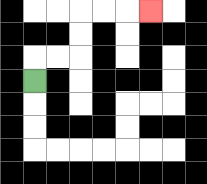{'start': '[1, 3]', 'end': '[6, 0]', 'path_directions': 'U,R,R,U,U,R,R,R', 'path_coordinates': '[[1, 3], [1, 2], [2, 2], [3, 2], [3, 1], [3, 0], [4, 0], [5, 0], [6, 0]]'}